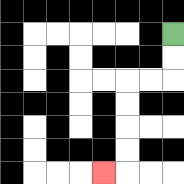{'start': '[7, 1]', 'end': '[4, 7]', 'path_directions': 'D,D,L,L,D,D,D,D,L', 'path_coordinates': '[[7, 1], [7, 2], [7, 3], [6, 3], [5, 3], [5, 4], [5, 5], [5, 6], [5, 7], [4, 7]]'}